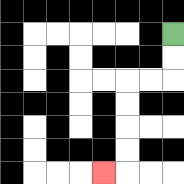{'start': '[7, 1]', 'end': '[4, 7]', 'path_directions': 'D,D,L,L,D,D,D,D,L', 'path_coordinates': '[[7, 1], [7, 2], [7, 3], [6, 3], [5, 3], [5, 4], [5, 5], [5, 6], [5, 7], [4, 7]]'}